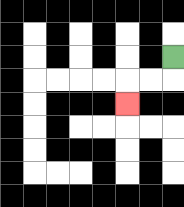{'start': '[7, 2]', 'end': '[5, 4]', 'path_directions': 'D,L,L,D', 'path_coordinates': '[[7, 2], [7, 3], [6, 3], [5, 3], [5, 4]]'}